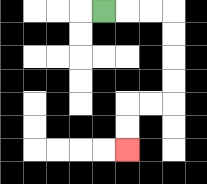{'start': '[4, 0]', 'end': '[5, 6]', 'path_directions': 'R,R,R,D,D,D,D,L,L,D,D', 'path_coordinates': '[[4, 0], [5, 0], [6, 0], [7, 0], [7, 1], [7, 2], [7, 3], [7, 4], [6, 4], [5, 4], [5, 5], [5, 6]]'}